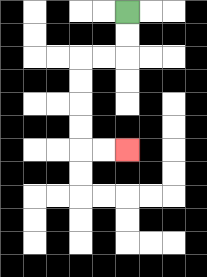{'start': '[5, 0]', 'end': '[5, 6]', 'path_directions': 'D,D,L,L,D,D,D,D,R,R', 'path_coordinates': '[[5, 0], [5, 1], [5, 2], [4, 2], [3, 2], [3, 3], [3, 4], [3, 5], [3, 6], [4, 6], [5, 6]]'}